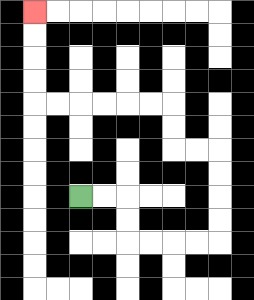{'start': '[3, 8]', 'end': '[1, 0]', 'path_directions': 'R,R,D,D,R,R,R,R,U,U,U,U,L,L,U,U,L,L,L,L,L,L,U,U,U,U', 'path_coordinates': '[[3, 8], [4, 8], [5, 8], [5, 9], [5, 10], [6, 10], [7, 10], [8, 10], [9, 10], [9, 9], [9, 8], [9, 7], [9, 6], [8, 6], [7, 6], [7, 5], [7, 4], [6, 4], [5, 4], [4, 4], [3, 4], [2, 4], [1, 4], [1, 3], [1, 2], [1, 1], [1, 0]]'}